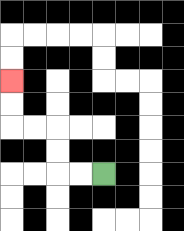{'start': '[4, 7]', 'end': '[0, 3]', 'path_directions': 'L,L,U,U,L,L,U,U', 'path_coordinates': '[[4, 7], [3, 7], [2, 7], [2, 6], [2, 5], [1, 5], [0, 5], [0, 4], [0, 3]]'}